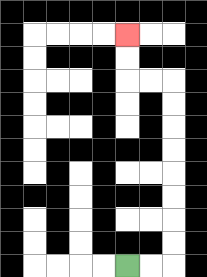{'start': '[5, 11]', 'end': '[5, 1]', 'path_directions': 'R,R,U,U,U,U,U,U,U,U,L,L,U,U', 'path_coordinates': '[[5, 11], [6, 11], [7, 11], [7, 10], [7, 9], [7, 8], [7, 7], [7, 6], [7, 5], [7, 4], [7, 3], [6, 3], [5, 3], [5, 2], [5, 1]]'}